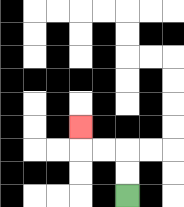{'start': '[5, 8]', 'end': '[3, 5]', 'path_directions': 'U,U,L,L,U', 'path_coordinates': '[[5, 8], [5, 7], [5, 6], [4, 6], [3, 6], [3, 5]]'}